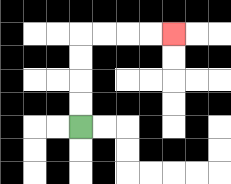{'start': '[3, 5]', 'end': '[7, 1]', 'path_directions': 'U,U,U,U,R,R,R,R', 'path_coordinates': '[[3, 5], [3, 4], [3, 3], [3, 2], [3, 1], [4, 1], [5, 1], [6, 1], [7, 1]]'}